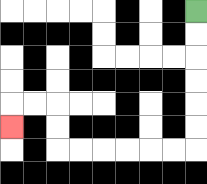{'start': '[8, 0]', 'end': '[0, 5]', 'path_directions': 'D,D,D,D,D,D,L,L,L,L,L,L,U,U,L,L,D', 'path_coordinates': '[[8, 0], [8, 1], [8, 2], [8, 3], [8, 4], [8, 5], [8, 6], [7, 6], [6, 6], [5, 6], [4, 6], [3, 6], [2, 6], [2, 5], [2, 4], [1, 4], [0, 4], [0, 5]]'}